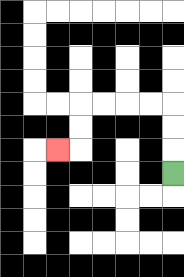{'start': '[7, 7]', 'end': '[2, 6]', 'path_directions': 'U,U,U,L,L,L,L,D,D,L', 'path_coordinates': '[[7, 7], [7, 6], [7, 5], [7, 4], [6, 4], [5, 4], [4, 4], [3, 4], [3, 5], [3, 6], [2, 6]]'}